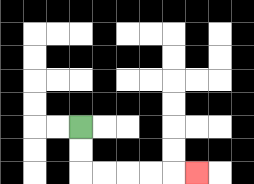{'start': '[3, 5]', 'end': '[8, 7]', 'path_directions': 'D,D,R,R,R,R,R', 'path_coordinates': '[[3, 5], [3, 6], [3, 7], [4, 7], [5, 7], [6, 7], [7, 7], [8, 7]]'}